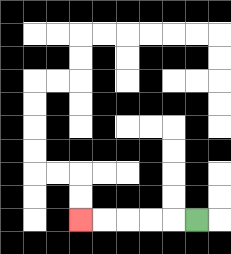{'start': '[8, 9]', 'end': '[3, 9]', 'path_directions': 'L,L,L,L,L', 'path_coordinates': '[[8, 9], [7, 9], [6, 9], [5, 9], [4, 9], [3, 9]]'}